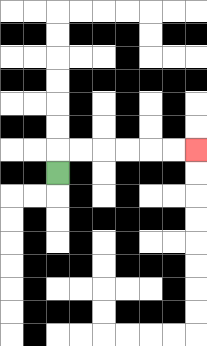{'start': '[2, 7]', 'end': '[8, 6]', 'path_directions': 'U,R,R,R,R,R,R', 'path_coordinates': '[[2, 7], [2, 6], [3, 6], [4, 6], [5, 6], [6, 6], [7, 6], [8, 6]]'}